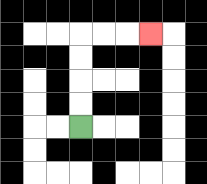{'start': '[3, 5]', 'end': '[6, 1]', 'path_directions': 'U,U,U,U,R,R,R', 'path_coordinates': '[[3, 5], [3, 4], [3, 3], [3, 2], [3, 1], [4, 1], [5, 1], [6, 1]]'}